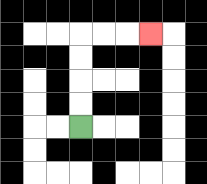{'start': '[3, 5]', 'end': '[6, 1]', 'path_directions': 'U,U,U,U,R,R,R', 'path_coordinates': '[[3, 5], [3, 4], [3, 3], [3, 2], [3, 1], [4, 1], [5, 1], [6, 1]]'}